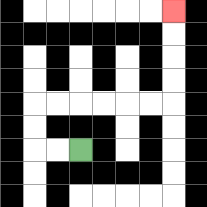{'start': '[3, 6]', 'end': '[7, 0]', 'path_directions': 'L,L,U,U,R,R,R,R,R,R,U,U,U,U', 'path_coordinates': '[[3, 6], [2, 6], [1, 6], [1, 5], [1, 4], [2, 4], [3, 4], [4, 4], [5, 4], [6, 4], [7, 4], [7, 3], [7, 2], [7, 1], [7, 0]]'}